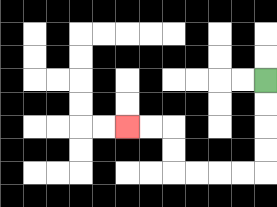{'start': '[11, 3]', 'end': '[5, 5]', 'path_directions': 'D,D,D,D,L,L,L,L,U,U,L,L', 'path_coordinates': '[[11, 3], [11, 4], [11, 5], [11, 6], [11, 7], [10, 7], [9, 7], [8, 7], [7, 7], [7, 6], [7, 5], [6, 5], [5, 5]]'}